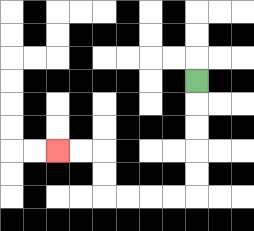{'start': '[8, 3]', 'end': '[2, 6]', 'path_directions': 'D,D,D,D,D,L,L,L,L,U,U,L,L', 'path_coordinates': '[[8, 3], [8, 4], [8, 5], [8, 6], [8, 7], [8, 8], [7, 8], [6, 8], [5, 8], [4, 8], [4, 7], [4, 6], [3, 6], [2, 6]]'}